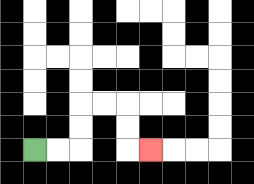{'start': '[1, 6]', 'end': '[6, 6]', 'path_directions': 'R,R,U,U,R,R,D,D,R', 'path_coordinates': '[[1, 6], [2, 6], [3, 6], [3, 5], [3, 4], [4, 4], [5, 4], [5, 5], [5, 6], [6, 6]]'}